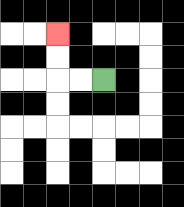{'start': '[4, 3]', 'end': '[2, 1]', 'path_directions': 'L,L,U,U', 'path_coordinates': '[[4, 3], [3, 3], [2, 3], [2, 2], [2, 1]]'}